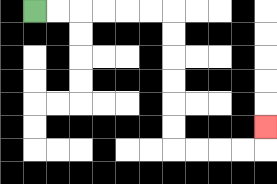{'start': '[1, 0]', 'end': '[11, 5]', 'path_directions': 'R,R,R,R,R,R,D,D,D,D,D,D,R,R,R,R,U', 'path_coordinates': '[[1, 0], [2, 0], [3, 0], [4, 0], [5, 0], [6, 0], [7, 0], [7, 1], [7, 2], [7, 3], [7, 4], [7, 5], [7, 6], [8, 6], [9, 6], [10, 6], [11, 6], [11, 5]]'}